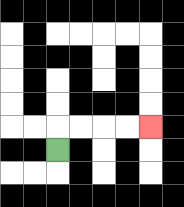{'start': '[2, 6]', 'end': '[6, 5]', 'path_directions': 'U,R,R,R,R', 'path_coordinates': '[[2, 6], [2, 5], [3, 5], [4, 5], [5, 5], [6, 5]]'}